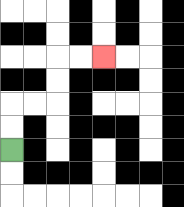{'start': '[0, 6]', 'end': '[4, 2]', 'path_directions': 'U,U,R,R,U,U,R,R', 'path_coordinates': '[[0, 6], [0, 5], [0, 4], [1, 4], [2, 4], [2, 3], [2, 2], [3, 2], [4, 2]]'}